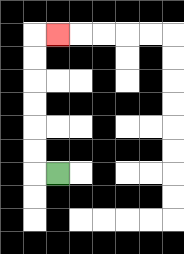{'start': '[2, 7]', 'end': '[2, 1]', 'path_directions': 'L,U,U,U,U,U,U,R', 'path_coordinates': '[[2, 7], [1, 7], [1, 6], [1, 5], [1, 4], [1, 3], [1, 2], [1, 1], [2, 1]]'}